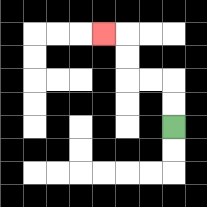{'start': '[7, 5]', 'end': '[4, 1]', 'path_directions': 'U,U,L,L,U,U,L', 'path_coordinates': '[[7, 5], [7, 4], [7, 3], [6, 3], [5, 3], [5, 2], [5, 1], [4, 1]]'}